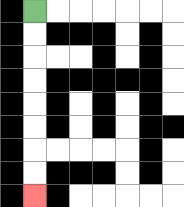{'start': '[1, 0]', 'end': '[1, 8]', 'path_directions': 'D,D,D,D,D,D,D,D', 'path_coordinates': '[[1, 0], [1, 1], [1, 2], [1, 3], [1, 4], [1, 5], [1, 6], [1, 7], [1, 8]]'}